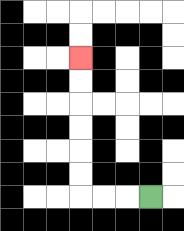{'start': '[6, 8]', 'end': '[3, 2]', 'path_directions': 'L,L,L,U,U,U,U,U,U', 'path_coordinates': '[[6, 8], [5, 8], [4, 8], [3, 8], [3, 7], [3, 6], [3, 5], [3, 4], [3, 3], [3, 2]]'}